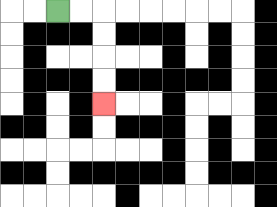{'start': '[2, 0]', 'end': '[4, 4]', 'path_directions': 'R,R,D,D,D,D', 'path_coordinates': '[[2, 0], [3, 0], [4, 0], [4, 1], [4, 2], [4, 3], [4, 4]]'}